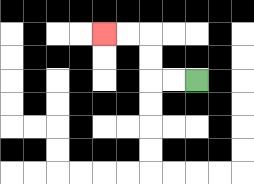{'start': '[8, 3]', 'end': '[4, 1]', 'path_directions': 'L,L,U,U,L,L', 'path_coordinates': '[[8, 3], [7, 3], [6, 3], [6, 2], [6, 1], [5, 1], [4, 1]]'}